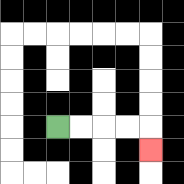{'start': '[2, 5]', 'end': '[6, 6]', 'path_directions': 'R,R,R,R,D', 'path_coordinates': '[[2, 5], [3, 5], [4, 5], [5, 5], [6, 5], [6, 6]]'}